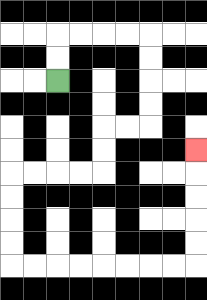{'start': '[2, 3]', 'end': '[8, 6]', 'path_directions': 'U,U,R,R,R,R,D,D,D,D,L,L,D,D,L,L,L,L,D,D,D,D,R,R,R,R,R,R,R,R,U,U,U,U,U', 'path_coordinates': '[[2, 3], [2, 2], [2, 1], [3, 1], [4, 1], [5, 1], [6, 1], [6, 2], [6, 3], [6, 4], [6, 5], [5, 5], [4, 5], [4, 6], [4, 7], [3, 7], [2, 7], [1, 7], [0, 7], [0, 8], [0, 9], [0, 10], [0, 11], [1, 11], [2, 11], [3, 11], [4, 11], [5, 11], [6, 11], [7, 11], [8, 11], [8, 10], [8, 9], [8, 8], [8, 7], [8, 6]]'}